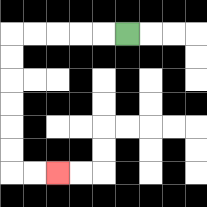{'start': '[5, 1]', 'end': '[2, 7]', 'path_directions': 'L,L,L,L,L,D,D,D,D,D,D,R,R', 'path_coordinates': '[[5, 1], [4, 1], [3, 1], [2, 1], [1, 1], [0, 1], [0, 2], [0, 3], [0, 4], [0, 5], [0, 6], [0, 7], [1, 7], [2, 7]]'}